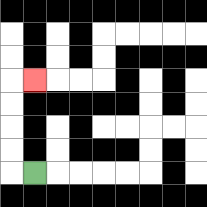{'start': '[1, 7]', 'end': '[1, 3]', 'path_directions': 'L,U,U,U,U,R', 'path_coordinates': '[[1, 7], [0, 7], [0, 6], [0, 5], [0, 4], [0, 3], [1, 3]]'}